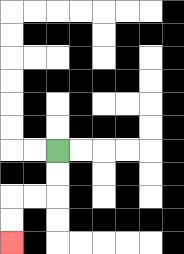{'start': '[2, 6]', 'end': '[0, 10]', 'path_directions': 'D,D,L,L,D,D', 'path_coordinates': '[[2, 6], [2, 7], [2, 8], [1, 8], [0, 8], [0, 9], [0, 10]]'}